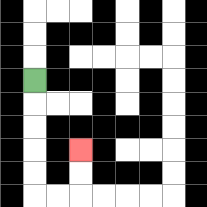{'start': '[1, 3]', 'end': '[3, 6]', 'path_directions': 'D,D,D,D,D,R,R,U,U', 'path_coordinates': '[[1, 3], [1, 4], [1, 5], [1, 6], [1, 7], [1, 8], [2, 8], [3, 8], [3, 7], [3, 6]]'}